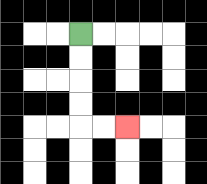{'start': '[3, 1]', 'end': '[5, 5]', 'path_directions': 'D,D,D,D,R,R', 'path_coordinates': '[[3, 1], [3, 2], [3, 3], [3, 4], [3, 5], [4, 5], [5, 5]]'}